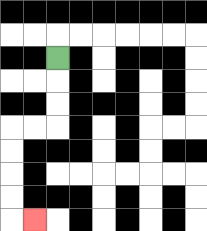{'start': '[2, 2]', 'end': '[1, 9]', 'path_directions': 'D,D,D,L,L,D,D,D,D,R', 'path_coordinates': '[[2, 2], [2, 3], [2, 4], [2, 5], [1, 5], [0, 5], [0, 6], [0, 7], [0, 8], [0, 9], [1, 9]]'}